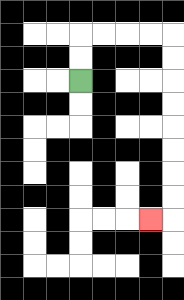{'start': '[3, 3]', 'end': '[6, 9]', 'path_directions': 'U,U,R,R,R,R,D,D,D,D,D,D,D,D,L', 'path_coordinates': '[[3, 3], [3, 2], [3, 1], [4, 1], [5, 1], [6, 1], [7, 1], [7, 2], [7, 3], [7, 4], [7, 5], [7, 6], [7, 7], [7, 8], [7, 9], [6, 9]]'}